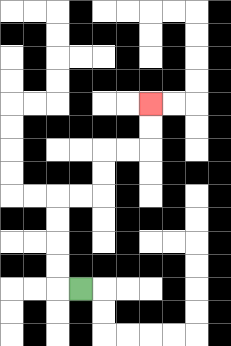{'start': '[3, 12]', 'end': '[6, 4]', 'path_directions': 'L,U,U,U,U,R,R,U,U,R,R,U,U', 'path_coordinates': '[[3, 12], [2, 12], [2, 11], [2, 10], [2, 9], [2, 8], [3, 8], [4, 8], [4, 7], [4, 6], [5, 6], [6, 6], [6, 5], [6, 4]]'}